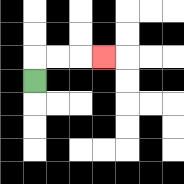{'start': '[1, 3]', 'end': '[4, 2]', 'path_directions': 'U,R,R,R', 'path_coordinates': '[[1, 3], [1, 2], [2, 2], [3, 2], [4, 2]]'}